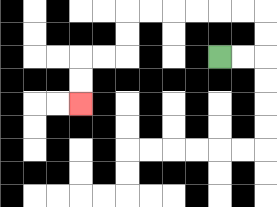{'start': '[9, 2]', 'end': '[3, 4]', 'path_directions': 'R,R,U,U,L,L,L,L,L,L,D,D,L,L,D,D', 'path_coordinates': '[[9, 2], [10, 2], [11, 2], [11, 1], [11, 0], [10, 0], [9, 0], [8, 0], [7, 0], [6, 0], [5, 0], [5, 1], [5, 2], [4, 2], [3, 2], [3, 3], [3, 4]]'}